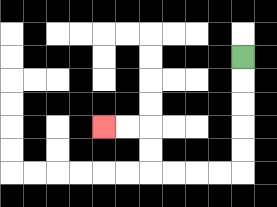{'start': '[10, 2]', 'end': '[4, 5]', 'path_directions': 'D,D,D,D,D,L,L,L,L,U,U,L,L', 'path_coordinates': '[[10, 2], [10, 3], [10, 4], [10, 5], [10, 6], [10, 7], [9, 7], [8, 7], [7, 7], [6, 7], [6, 6], [6, 5], [5, 5], [4, 5]]'}